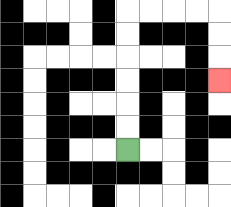{'start': '[5, 6]', 'end': '[9, 3]', 'path_directions': 'U,U,U,U,U,U,R,R,R,R,D,D,D', 'path_coordinates': '[[5, 6], [5, 5], [5, 4], [5, 3], [5, 2], [5, 1], [5, 0], [6, 0], [7, 0], [8, 0], [9, 0], [9, 1], [9, 2], [9, 3]]'}